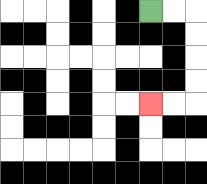{'start': '[6, 0]', 'end': '[6, 4]', 'path_directions': 'R,R,D,D,D,D,L,L', 'path_coordinates': '[[6, 0], [7, 0], [8, 0], [8, 1], [8, 2], [8, 3], [8, 4], [7, 4], [6, 4]]'}